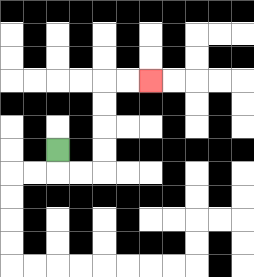{'start': '[2, 6]', 'end': '[6, 3]', 'path_directions': 'D,R,R,U,U,U,U,R,R', 'path_coordinates': '[[2, 6], [2, 7], [3, 7], [4, 7], [4, 6], [4, 5], [4, 4], [4, 3], [5, 3], [6, 3]]'}